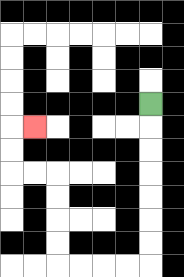{'start': '[6, 4]', 'end': '[1, 5]', 'path_directions': 'D,D,D,D,D,D,D,L,L,L,L,U,U,U,U,L,L,U,U,R', 'path_coordinates': '[[6, 4], [6, 5], [6, 6], [6, 7], [6, 8], [6, 9], [6, 10], [6, 11], [5, 11], [4, 11], [3, 11], [2, 11], [2, 10], [2, 9], [2, 8], [2, 7], [1, 7], [0, 7], [0, 6], [0, 5], [1, 5]]'}